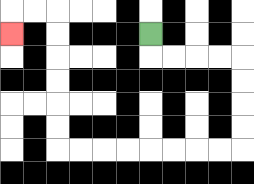{'start': '[6, 1]', 'end': '[0, 1]', 'path_directions': 'D,R,R,R,R,D,D,D,D,L,L,L,L,L,L,L,L,U,U,U,U,U,U,L,L,D', 'path_coordinates': '[[6, 1], [6, 2], [7, 2], [8, 2], [9, 2], [10, 2], [10, 3], [10, 4], [10, 5], [10, 6], [9, 6], [8, 6], [7, 6], [6, 6], [5, 6], [4, 6], [3, 6], [2, 6], [2, 5], [2, 4], [2, 3], [2, 2], [2, 1], [2, 0], [1, 0], [0, 0], [0, 1]]'}